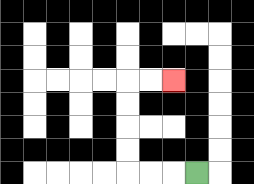{'start': '[8, 7]', 'end': '[7, 3]', 'path_directions': 'L,L,L,U,U,U,U,R,R', 'path_coordinates': '[[8, 7], [7, 7], [6, 7], [5, 7], [5, 6], [5, 5], [5, 4], [5, 3], [6, 3], [7, 3]]'}